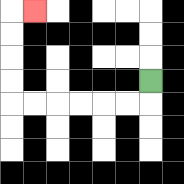{'start': '[6, 3]', 'end': '[1, 0]', 'path_directions': 'D,L,L,L,L,L,L,U,U,U,U,R', 'path_coordinates': '[[6, 3], [6, 4], [5, 4], [4, 4], [3, 4], [2, 4], [1, 4], [0, 4], [0, 3], [0, 2], [0, 1], [0, 0], [1, 0]]'}